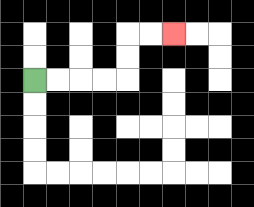{'start': '[1, 3]', 'end': '[7, 1]', 'path_directions': 'R,R,R,R,U,U,R,R', 'path_coordinates': '[[1, 3], [2, 3], [3, 3], [4, 3], [5, 3], [5, 2], [5, 1], [6, 1], [7, 1]]'}